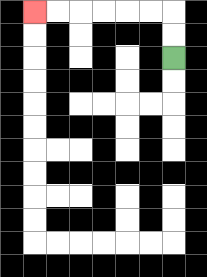{'start': '[7, 2]', 'end': '[1, 0]', 'path_directions': 'U,U,L,L,L,L,L,L', 'path_coordinates': '[[7, 2], [7, 1], [7, 0], [6, 0], [5, 0], [4, 0], [3, 0], [2, 0], [1, 0]]'}